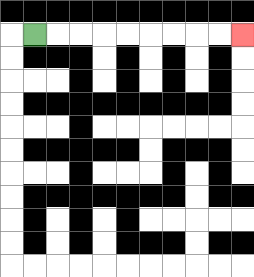{'start': '[1, 1]', 'end': '[10, 1]', 'path_directions': 'R,R,R,R,R,R,R,R,R', 'path_coordinates': '[[1, 1], [2, 1], [3, 1], [4, 1], [5, 1], [6, 1], [7, 1], [8, 1], [9, 1], [10, 1]]'}